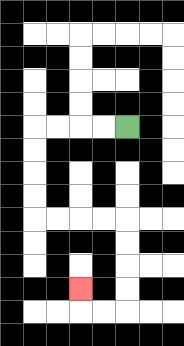{'start': '[5, 5]', 'end': '[3, 12]', 'path_directions': 'L,L,L,L,D,D,D,D,R,R,R,R,D,D,D,D,L,L,U', 'path_coordinates': '[[5, 5], [4, 5], [3, 5], [2, 5], [1, 5], [1, 6], [1, 7], [1, 8], [1, 9], [2, 9], [3, 9], [4, 9], [5, 9], [5, 10], [5, 11], [5, 12], [5, 13], [4, 13], [3, 13], [3, 12]]'}